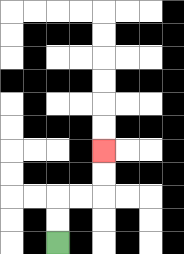{'start': '[2, 10]', 'end': '[4, 6]', 'path_directions': 'U,U,R,R,U,U', 'path_coordinates': '[[2, 10], [2, 9], [2, 8], [3, 8], [4, 8], [4, 7], [4, 6]]'}